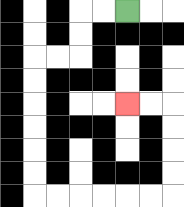{'start': '[5, 0]', 'end': '[5, 4]', 'path_directions': 'L,L,D,D,L,L,D,D,D,D,D,D,R,R,R,R,R,R,U,U,U,U,L,L', 'path_coordinates': '[[5, 0], [4, 0], [3, 0], [3, 1], [3, 2], [2, 2], [1, 2], [1, 3], [1, 4], [1, 5], [1, 6], [1, 7], [1, 8], [2, 8], [3, 8], [4, 8], [5, 8], [6, 8], [7, 8], [7, 7], [7, 6], [7, 5], [7, 4], [6, 4], [5, 4]]'}